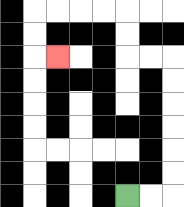{'start': '[5, 8]', 'end': '[2, 2]', 'path_directions': 'R,R,U,U,U,U,U,U,L,L,U,U,L,L,L,L,D,D,R', 'path_coordinates': '[[5, 8], [6, 8], [7, 8], [7, 7], [7, 6], [7, 5], [7, 4], [7, 3], [7, 2], [6, 2], [5, 2], [5, 1], [5, 0], [4, 0], [3, 0], [2, 0], [1, 0], [1, 1], [1, 2], [2, 2]]'}